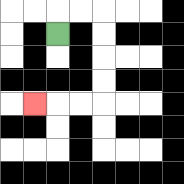{'start': '[2, 1]', 'end': '[1, 4]', 'path_directions': 'U,R,R,D,D,D,D,L,L,L', 'path_coordinates': '[[2, 1], [2, 0], [3, 0], [4, 0], [4, 1], [4, 2], [4, 3], [4, 4], [3, 4], [2, 4], [1, 4]]'}